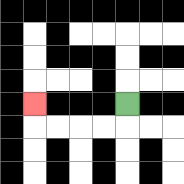{'start': '[5, 4]', 'end': '[1, 4]', 'path_directions': 'D,L,L,L,L,U', 'path_coordinates': '[[5, 4], [5, 5], [4, 5], [3, 5], [2, 5], [1, 5], [1, 4]]'}